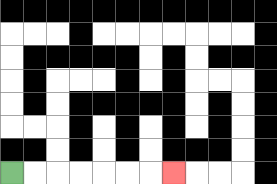{'start': '[0, 7]', 'end': '[7, 7]', 'path_directions': 'R,R,R,R,R,R,R', 'path_coordinates': '[[0, 7], [1, 7], [2, 7], [3, 7], [4, 7], [5, 7], [6, 7], [7, 7]]'}